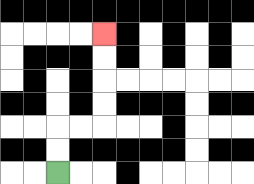{'start': '[2, 7]', 'end': '[4, 1]', 'path_directions': 'U,U,R,R,U,U,U,U', 'path_coordinates': '[[2, 7], [2, 6], [2, 5], [3, 5], [4, 5], [4, 4], [4, 3], [4, 2], [4, 1]]'}